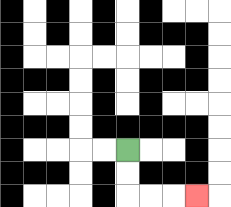{'start': '[5, 6]', 'end': '[8, 8]', 'path_directions': 'D,D,R,R,R', 'path_coordinates': '[[5, 6], [5, 7], [5, 8], [6, 8], [7, 8], [8, 8]]'}